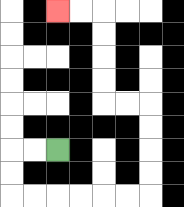{'start': '[2, 6]', 'end': '[2, 0]', 'path_directions': 'L,L,D,D,R,R,R,R,R,R,U,U,U,U,L,L,U,U,U,U,L,L', 'path_coordinates': '[[2, 6], [1, 6], [0, 6], [0, 7], [0, 8], [1, 8], [2, 8], [3, 8], [4, 8], [5, 8], [6, 8], [6, 7], [6, 6], [6, 5], [6, 4], [5, 4], [4, 4], [4, 3], [4, 2], [4, 1], [4, 0], [3, 0], [2, 0]]'}